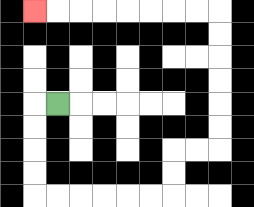{'start': '[2, 4]', 'end': '[1, 0]', 'path_directions': 'L,D,D,D,D,R,R,R,R,R,R,U,U,R,R,U,U,U,U,U,U,L,L,L,L,L,L,L,L', 'path_coordinates': '[[2, 4], [1, 4], [1, 5], [1, 6], [1, 7], [1, 8], [2, 8], [3, 8], [4, 8], [5, 8], [6, 8], [7, 8], [7, 7], [7, 6], [8, 6], [9, 6], [9, 5], [9, 4], [9, 3], [9, 2], [9, 1], [9, 0], [8, 0], [7, 0], [6, 0], [5, 0], [4, 0], [3, 0], [2, 0], [1, 0]]'}